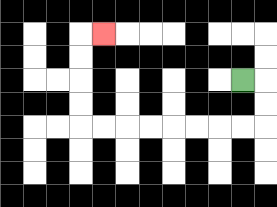{'start': '[10, 3]', 'end': '[4, 1]', 'path_directions': 'R,D,D,L,L,L,L,L,L,L,L,U,U,U,U,R', 'path_coordinates': '[[10, 3], [11, 3], [11, 4], [11, 5], [10, 5], [9, 5], [8, 5], [7, 5], [6, 5], [5, 5], [4, 5], [3, 5], [3, 4], [3, 3], [3, 2], [3, 1], [4, 1]]'}